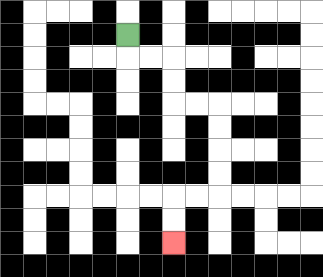{'start': '[5, 1]', 'end': '[7, 10]', 'path_directions': 'D,R,R,D,D,R,R,D,D,D,D,L,L,D,D', 'path_coordinates': '[[5, 1], [5, 2], [6, 2], [7, 2], [7, 3], [7, 4], [8, 4], [9, 4], [9, 5], [9, 6], [9, 7], [9, 8], [8, 8], [7, 8], [7, 9], [7, 10]]'}